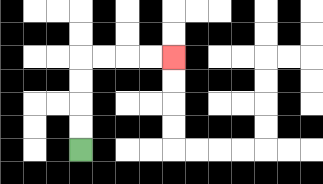{'start': '[3, 6]', 'end': '[7, 2]', 'path_directions': 'U,U,U,U,R,R,R,R', 'path_coordinates': '[[3, 6], [3, 5], [3, 4], [3, 3], [3, 2], [4, 2], [5, 2], [6, 2], [7, 2]]'}